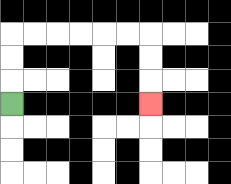{'start': '[0, 4]', 'end': '[6, 4]', 'path_directions': 'U,U,U,R,R,R,R,R,R,D,D,D', 'path_coordinates': '[[0, 4], [0, 3], [0, 2], [0, 1], [1, 1], [2, 1], [3, 1], [4, 1], [5, 1], [6, 1], [6, 2], [6, 3], [6, 4]]'}